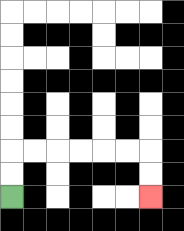{'start': '[0, 8]', 'end': '[6, 8]', 'path_directions': 'U,U,R,R,R,R,R,R,D,D', 'path_coordinates': '[[0, 8], [0, 7], [0, 6], [1, 6], [2, 6], [3, 6], [4, 6], [5, 6], [6, 6], [6, 7], [6, 8]]'}